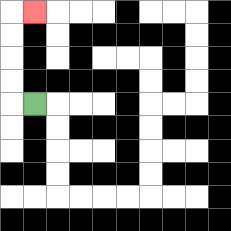{'start': '[1, 4]', 'end': '[1, 0]', 'path_directions': 'L,U,U,U,U,R', 'path_coordinates': '[[1, 4], [0, 4], [0, 3], [0, 2], [0, 1], [0, 0], [1, 0]]'}